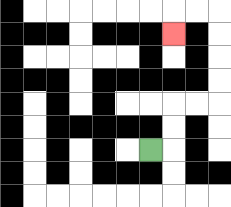{'start': '[6, 6]', 'end': '[7, 1]', 'path_directions': 'R,U,U,R,R,U,U,U,U,L,L,D', 'path_coordinates': '[[6, 6], [7, 6], [7, 5], [7, 4], [8, 4], [9, 4], [9, 3], [9, 2], [9, 1], [9, 0], [8, 0], [7, 0], [7, 1]]'}